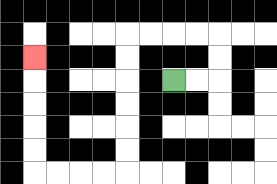{'start': '[7, 3]', 'end': '[1, 2]', 'path_directions': 'R,R,U,U,L,L,L,L,D,D,D,D,D,D,L,L,L,L,U,U,U,U,U', 'path_coordinates': '[[7, 3], [8, 3], [9, 3], [9, 2], [9, 1], [8, 1], [7, 1], [6, 1], [5, 1], [5, 2], [5, 3], [5, 4], [5, 5], [5, 6], [5, 7], [4, 7], [3, 7], [2, 7], [1, 7], [1, 6], [1, 5], [1, 4], [1, 3], [1, 2]]'}